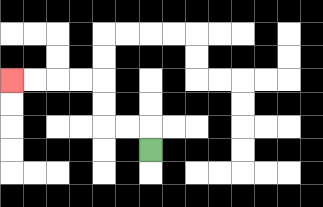{'start': '[6, 6]', 'end': '[0, 3]', 'path_directions': 'U,L,L,U,U,L,L,L,L', 'path_coordinates': '[[6, 6], [6, 5], [5, 5], [4, 5], [4, 4], [4, 3], [3, 3], [2, 3], [1, 3], [0, 3]]'}